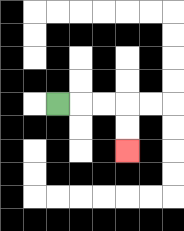{'start': '[2, 4]', 'end': '[5, 6]', 'path_directions': 'R,R,R,D,D', 'path_coordinates': '[[2, 4], [3, 4], [4, 4], [5, 4], [5, 5], [5, 6]]'}